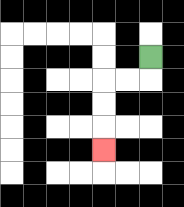{'start': '[6, 2]', 'end': '[4, 6]', 'path_directions': 'D,L,L,D,D,D', 'path_coordinates': '[[6, 2], [6, 3], [5, 3], [4, 3], [4, 4], [4, 5], [4, 6]]'}